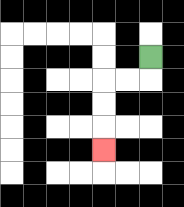{'start': '[6, 2]', 'end': '[4, 6]', 'path_directions': 'D,L,L,D,D,D', 'path_coordinates': '[[6, 2], [6, 3], [5, 3], [4, 3], [4, 4], [4, 5], [4, 6]]'}